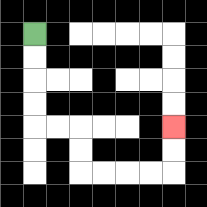{'start': '[1, 1]', 'end': '[7, 5]', 'path_directions': 'D,D,D,D,R,R,D,D,R,R,R,R,U,U', 'path_coordinates': '[[1, 1], [1, 2], [1, 3], [1, 4], [1, 5], [2, 5], [3, 5], [3, 6], [3, 7], [4, 7], [5, 7], [6, 7], [7, 7], [7, 6], [7, 5]]'}